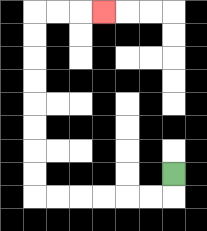{'start': '[7, 7]', 'end': '[4, 0]', 'path_directions': 'D,L,L,L,L,L,L,U,U,U,U,U,U,U,U,R,R,R', 'path_coordinates': '[[7, 7], [7, 8], [6, 8], [5, 8], [4, 8], [3, 8], [2, 8], [1, 8], [1, 7], [1, 6], [1, 5], [1, 4], [1, 3], [1, 2], [1, 1], [1, 0], [2, 0], [3, 0], [4, 0]]'}